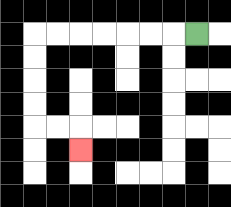{'start': '[8, 1]', 'end': '[3, 6]', 'path_directions': 'L,L,L,L,L,L,L,D,D,D,D,R,R,D', 'path_coordinates': '[[8, 1], [7, 1], [6, 1], [5, 1], [4, 1], [3, 1], [2, 1], [1, 1], [1, 2], [1, 3], [1, 4], [1, 5], [2, 5], [3, 5], [3, 6]]'}